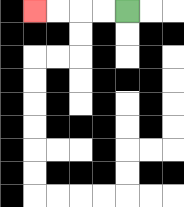{'start': '[5, 0]', 'end': '[1, 0]', 'path_directions': 'L,L,L,L', 'path_coordinates': '[[5, 0], [4, 0], [3, 0], [2, 0], [1, 0]]'}